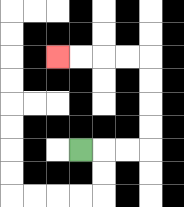{'start': '[3, 6]', 'end': '[2, 2]', 'path_directions': 'R,R,R,U,U,U,U,L,L,L,L', 'path_coordinates': '[[3, 6], [4, 6], [5, 6], [6, 6], [6, 5], [6, 4], [6, 3], [6, 2], [5, 2], [4, 2], [3, 2], [2, 2]]'}